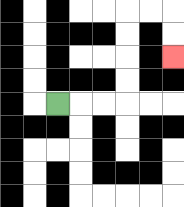{'start': '[2, 4]', 'end': '[7, 2]', 'path_directions': 'R,R,R,U,U,U,U,R,R,D,D', 'path_coordinates': '[[2, 4], [3, 4], [4, 4], [5, 4], [5, 3], [5, 2], [5, 1], [5, 0], [6, 0], [7, 0], [7, 1], [7, 2]]'}